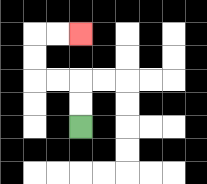{'start': '[3, 5]', 'end': '[3, 1]', 'path_directions': 'U,U,L,L,U,U,R,R', 'path_coordinates': '[[3, 5], [3, 4], [3, 3], [2, 3], [1, 3], [1, 2], [1, 1], [2, 1], [3, 1]]'}